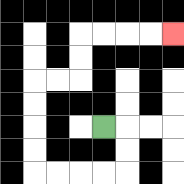{'start': '[4, 5]', 'end': '[7, 1]', 'path_directions': 'R,D,D,L,L,L,L,U,U,U,U,R,R,U,U,R,R,R,R', 'path_coordinates': '[[4, 5], [5, 5], [5, 6], [5, 7], [4, 7], [3, 7], [2, 7], [1, 7], [1, 6], [1, 5], [1, 4], [1, 3], [2, 3], [3, 3], [3, 2], [3, 1], [4, 1], [5, 1], [6, 1], [7, 1]]'}